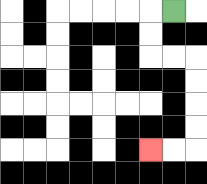{'start': '[7, 0]', 'end': '[6, 6]', 'path_directions': 'L,D,D,R,R,D,D,D,D,L,L', 'path_coordinates': '[[7, 0], [6, 0], [6, 1], [6, 2], [7, 2], [8, 2], [8, 3], [8, 4], [8, 5], [8, 6], [7, 6], [6, 6]]'}